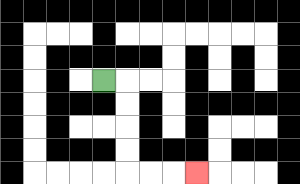{'start': '[4, 3]', 'end': '[8, 7]', 'path_directions': 'R,D,D,D,D,R,R,R', 'path_coordinates': '[[4, 3], [5, 3], [5, 4], [5, 5], [5, 6], [5, 7], [6, 7], [7, 7], [8, 7]]'}